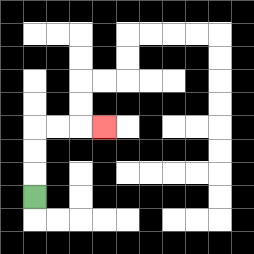{'start': '[1, 8]', 'end': '[4, 5]', 'path_directions': 'U,U,U,R,R,R', 'path_coordinates': '[[1, 8], [1, 7], [1, 6], [1, 5], [2, 5], [3, 5], [4, 5]]'}